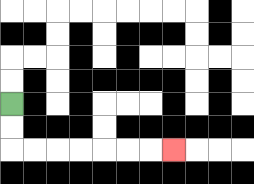{'start': '[0, 4]', 'end': '[7, 6]', 'path_directions': 'D,D,R,R,R,R,R,R,R', 'path_coordinates': '[[0, 4], [0, 5], [0, 6], [1, 6], [2, 6], [3, 6], [4, 6], [5, 6], [6, 6], [7, 6]]'}